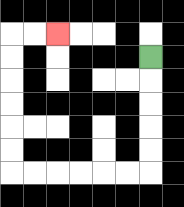{'start': '[6, 2]', 'end': '[2, 1]', 'path_directions': 'D,D,D,D,D,L,L,L,L,L,L,U,U,U,U,U,U,R,R', 'path_coordinates': '[[6, 2], [6, 3], [6, 4], [6, 5], [6, 6], [6, 7], [5, 7], [4, 7], [3, 7], [2, 7], [1, 7], [0, 7], [0, 6], [0, 5], [0, 4], [0, 3], [0, 2], [0, 1], [1, 1], [2, 1]]'}